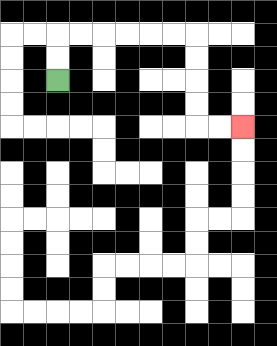{'start': '[2, 3]', 'end': '[10, 5]', 'path_directions': 'U,U,R,R,R,R,R,R,D,D,D,D,R,R', 'path_coordinates': '[[2, 3], [2, 2], [2, 1], [3, 1], [4, 1], [5, 1], [6, 1], [7, 1], [8, 1], [8, 2], [8, 3], [8, 4], [8, 5], [9, 5], [10, 5]]'}